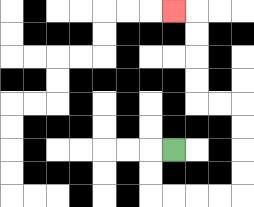{'start': '[7, 6]', 'end': '[7, 0]', 'path_directions': 'L,D,D,R,R,R,R,U,U,U,U,L,L,U,U,U,U,L', 'path_coordinates': '[[7, 6], [6, 6], [6, 7], [6, 8], [7, 8], [8, 8], [9, 8], [10, 8], [10, 7], [10, 6], [10, 5], [10, 4], [9, 4], [8, 4], [8, 3], [8, 2], [8, 1], [8, 0], [7, 0]]'}